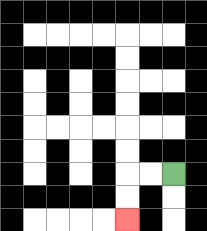{'start': '[7, 7]', 'end': '[5, 9]', 'path_directions': 'L,L,D,D', 'path_coordinates': '[[7, 7], [6, 7], [5, 7], [5, 8], [5, 9]]'}